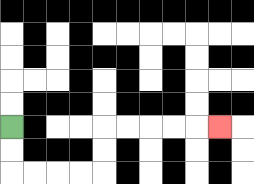{'start': '[0, 5]', 'end': '[9, 5]', 'path_directions': 'D,D,R,R,R,R,U,U,R,R,R,R,R', 'path_coordinates': '[[0, 5], [0, 6], [0, 7], [1, 7], [2, 7], [3, 7], [4, 7], [4, 6], [4, 5], [5, 5], [6, 5], [7, 5], [8, 5], [9, 5]]'}